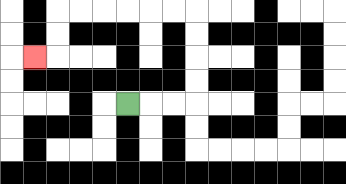{'start': '[5, 4]', 'end': '[1, 2]', 'path_directions': 'R,R,R,U,U,U,U,L,L,L,L,L,L,D,D,L', 'path_coordinates': '[[5, 4], [6, 4], [7, 4], [8, 4], [8, 3], [8, 2], [8, 1], [8, 0], [7, 0], [6, 0], [5, 0], [4, 0], [3, 0], [2, 0], [2, 1], [2, 2], [1, 2]]'}